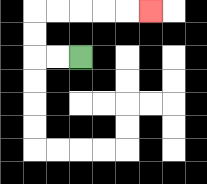{'start': '[3, 2]', 'end': '[6, 0]', 'path_directions': 'L,L,U,U,R,R,R,R,R', 'path_coordinates': '[[3, 2], [2, 2], [1, 2], [1, 1], [1, 0], [2, 0], [3, 0], [4, 0], [5, 0], [6, 0]]'}